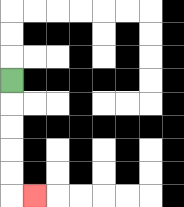{'start': '[0, 3]', 'end': '[1, 8]', 'path_directions': 'D,D,D,D,D,R', 'path_coordinates': '[[0, 3], [0, 4], [0, 5], [0, 6], [0, 7], [0, 8], [1, 8]]'}